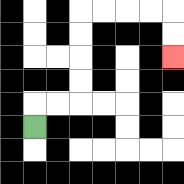{'start': '[1, 5]', 'end': '[7, 2]', 'path_directions': 'U,R,R,U,U,U,U,R,R,R,R,D,D', 'path_coordinates': '[[1, 5], [1, 4], [2, 4], [3, 4], [3, 3], [3, 2], [3, 1], [3, 0], [4, 0], [5, 0], [6, 0], [7, 0], [7, 1], [7, 2]]'}